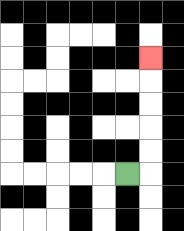{'start': '[5, 7]', 'end': '[6, 2]', 'path_directions': 'R,U,U,U,U,U', 'path_coordinates': '[[5, 7], [6, 7], [6, 6], [6, 5], [6, 4], [6, 3], [6, 2]]'}